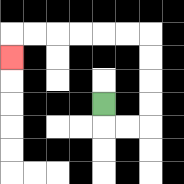{'start': '[4, 4]', 'end': '[0, 2]', 'path_directions': 'D,R,R,U,U,U,U,L,L,L,L,L,L,D', 'path_coordinates': '[[4, 4], [4, 5], [5, 5], [6, 5], [6, 4], [6, 3], [6, 2], [6, 1], [5, 1], [4, 1], [3, 1], [2, 1], [1, 1], [0, 1], [0, 2]]'}